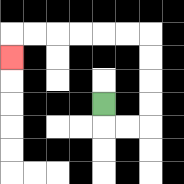{'start': '[4, 4]', 'end': '[0, 2]', 'path_directions': 'D,R,R,U,U,U,U,L,L,L,L,L,L,D', 'path_coordinates': '[[4, 4], [4, 5], [5, 5], [6, 5], [6, 4], [6, 3], [6, 2], [6, 1], [5, 1], [4, 1], [3, 1], [2, 1], [1, 1], [0, 1], [0, 2]]'}